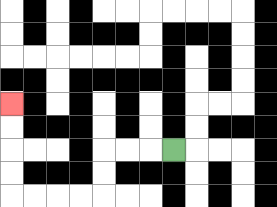{'start': '[7, 6]', 'end': '[0, 4]', 'path_directions': 'L,L,L,D,D,L,L,L,L,U,U,U,U', 'path_coordinates': '[[7, 6], [6, 6], [5, 6], [4, 6], [4, 7], [4, 8], [3, 8], [2, 8], [1, 8], [0, 8], [0, 7], [0, 6], [0, 5], [0, 4]]'}